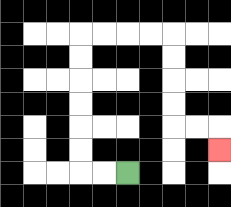{'start': '[5, 7]', 'end': '[9, 6]', 'path_directions': 'L,L,U,U,U,U,U,U,R,R,R,R,D,D,D,D,R,R,D', 'path_coordinates': '[[5, 7], [4, 7], [3, 7], [3, 6], [3, 5], [3, 4], [3, 3], [3, 2], [3, 1], [4, 1], [5, 1], [6, 1], [7, 1], [7, 2], [7, 3], [7, 4], [7, 5], [8, 5], [9, 5], [9, 6]]'}